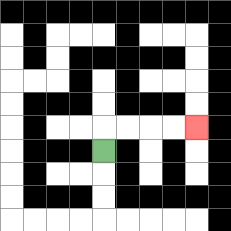{'start': '[4, 6]', 'end': '[8, 5]', 'path_directions': 'U,R,R,R,R', 'path_coordinates': '[[4, 6], [4, 5], [5, 5], [6, 5], [7, 5], [8, 5]]'}